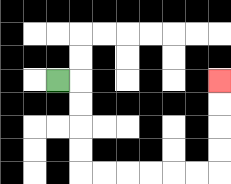{'start': '[2, 3]', 'end': '[9, 3]', 'path_directions': 'R,D,D,D,D,R,R,R,R,R,R,U,U,U,U', 'path_coordinates': '[[2, 3], [3, 3], [3, 4], [3, 5], [3, 6], [3, 7], [4, 7], [5, 7], [6, 7], [7, 7], [8, 7], [9, 7], [9, 6], [9, 5], [9, 4], [9, 3]]'}